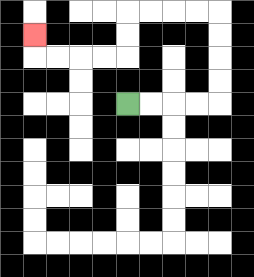{'start': '[5, 4]', 'end': '[1, 1]', 'path_directions': 'R,R,R,R,U,U,U,U,L,L,L,L,D,D,L,L,L,L,U', 'path_coordinates': '[[5, 4], [6, 4], [7, 4], [8, 4], [9, 4], [9, 3], [9, 2], [9, 1], [9, 0], [8, 0], [7, 0], [6, 0], [5, 0], [5, 1], [5, 2], [4, 2], [3, 2], [2, 2], [1, 2], [1, 1]]'}